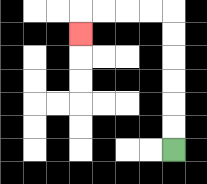{'start': '[7, 6]', 'end': '[3, 1]', 'path_directions': 'U,U,U,U,U,U,L,L,L,L,D', 'path_coordinates': '[[7, 6], [7, 5], [7, 4], [7, 3], [7, 2], [7, 1], [7, 0], [6, 0], [5, 0], [4, 0], [3, 0], [3, 1]]'}